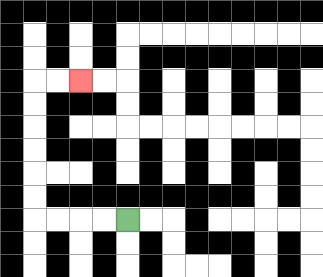{'start': '[5, 9]', 'end': '[3, 3]', 'path_directions': 'L,L,L,L,U,U,U,U,U,U,R,R', 'path_coordinates': '[[5, 9], [4, 9], [3, 9], [2, 9], [1, 9], [1, 8], [1, 7], [1, 6], [1, 5], [1, 4], [1, 3], [2, 3], [3, 3]]'}